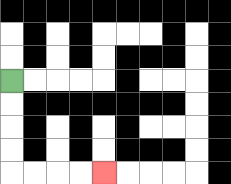{'start': '[0, 3]', 'end': '[4, 7]', 'path_directions': 'D,D,D,D,R,R,R,R', 'path_coordinates': '[[0, 3], [0, 4], [0, 5], [0, 6], [0, 7], [1, 7], [2, 7], [3, 7], [4, 7]]'}